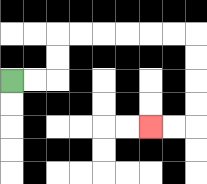{'start': '[0, 3]', 'end': '[6, 5]', 'path_directions': 'R,R,U,U,R,R,R,R,R,R,D,D,D,D,L,L', 'path_coordinates': '[[0, 3], [1, 3], [2, 3], [2, 2], [2, 1], [3, 1], [4, 1], [5, 1], [6, 1], [7, 1], [8, 1], [8, 2], [8, 3], [8, 4], [8, 5], [7, 5], [6, 5]]'}